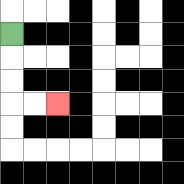{'start': '[0, 1]', 'end': '[2, 4]', 'path_directions': 'D,D,D,R,R', 'path_coordinates': '[[0, 1], [0, 2], [0, 3], [0, 4], [1, 4], [2, 4]]'}